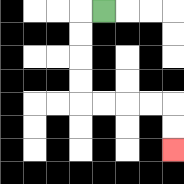{'start': '[4, 0]', 'end': '[7, 6]', 'path_directions': 'L,D,D,D,D,R,R,R,R,D,D', 'path_coordinates': '[[4, 0], [3, 0], [3, 1], [3, 2], [3, 3], [3, 4], [4, 4], [5, 4], [6, 4], [7, 4], [7, 5], [7, 6]]'}